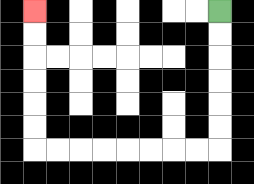{'start': '[9, 0]', 'end': '[1, 0]', 'path_directions': 'D,D,D,D,D,D,L,L,L,L,L,L,L,L,U,U,U,U,U,U', 'path_coordinates': '[[9, 0], [9, 1], [9, 2], [9, 3], [9, 4], [9, 5], [9, 6], [8, 6], [7, 6], [6, 6], [5, 6], [4, 6], [3, 6], [2, 6], [1, 6], [1, 5], [1, 4], [1, 3], [1, 2], [1, 1], [1, 0]]'}